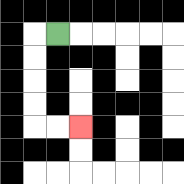{'start': '[2, 1]', 'end': '[3, 5]', 'path_directions': 'L,D,D,D,D,R,R', 'path_coordinates': '[[2, 1], [1, 1], [1, 2], [1, 3], [1, 4], [1, 5], [2, 5], [3, 5]]'}